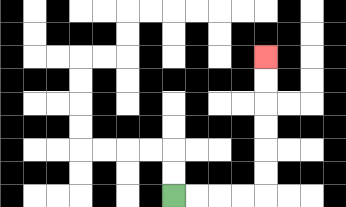{'start': '[7, 8]', 'end': '[11, 2]', 'path_directions': 'R,R,R,R,U,U,U,U,U,U', 'path_coordinates': '[[7, 8], [8, 8], [9, 8], [10, 8], [11, 8], [11, 7], [11, 6], [11, 5], [11, 4], [11, 3], [11, 2]]'}